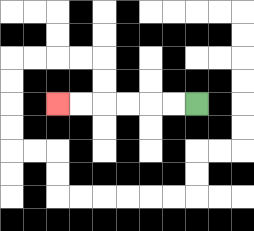{'start': '[8, 4]', 'end': '[2, 4]', 'path_directions': 'L,L,L,L,L,L', 'path_coordinates': '[[8, 4], [7, 4], [6, 4], [5, 4], [4, 4], [3, 4], [2, 4]]'}